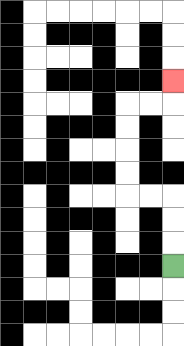{'start': '[7, 11]', 'end': '[7, 3]', 'path_directions': 'U,U,U,L,L,U,U,U,U,R,R,U', 'path_coordinates': '[[7, 11], [7, 10], [7, 9], [7, 8], [6, 8], [5, 8], [5, 7], [5, 6], [5, 5], [5, 4], [6, 4], [7, 4], [7, 3]]'}